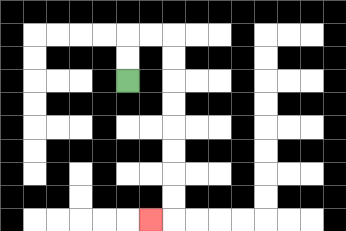{'start': '[5, 3]', 'end': '[6, 9]', 'path_directions': 'U,U,R,R,D,D,D,D,D,D,D,D,L', 'path_coordinates': '[[5, 3], [5, 2], [5, 1], [6, 1], [7, 1], [7, 2], [7, 3], [7, 4], [7, 5], [7, 6], [7, 7], [7, 8], [7, 9], [6, 9]]'}